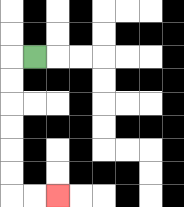{'start': '[1, 2]', 'end': '[2, 8]', 'path_directions': 'L,D,D,D,D,D,D,R,R', 'path_coordinates': '[[1, 2], [0, 2], [0, 3], [0, 4], [0, 5], [0, 6], [0, 7], [0, 8], [1, 8], [2, 8]]'}